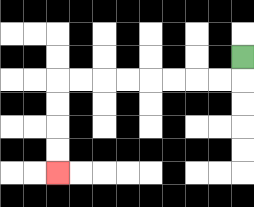{'start': '[10, 2]', 'end': '[2, 7]', 'path_directions': 'D,L,L,L,L,L,L,L,L,D,D,D,D', 'path_coordinates': '[[10, 2], [10, 3], [9, 3], [8, 3], [7, 3], [6, 3], [5, 3], [4, 3], [3, 3], [2, 3], [2, 4], [2, 5], [2, 6], [2, 7]]'}